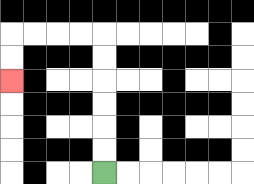{'start': '[4, 7]', 'end': '[0, 3]', 'path_directions': 'U,U,U,U,U,U,L,L,L,L,D,D', 'path_coordinates': '[[4, 7], [4, 6], [4, 5], [4, 4], [4, 3], [4, 2], [4, 1], [3, 1], [2, 1], [1, 1], [0, 1], [0, 2], [0, 3]]'}